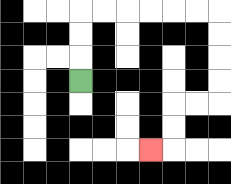{'start': '[3, 3]', 'end': '[6, 6]', 'path_directions': 'U,U,U,R,R,R,R,R,R,D,D,D,D,L,L,D,D,L', 'path_coordinates': '[[3, 3], [3, 2], [3, 1], [3, 0], [4, 0], [5, 0], [6, 0], [7, 0], [8, 0], [9, 0], [9, 1], [9, 2], [9, 3], [9, 4], [8, 4], [7, 4], [7, 5], [7, 6], [6, 6]]'}